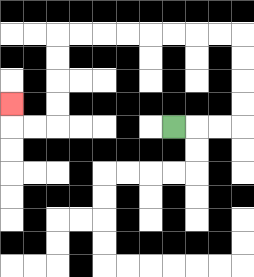{'start': '[7, 5]', 'end': '[0, 4]', 'path_directions': 'R,R,R,U,U,U,U,L,L,L,L,L,L,L,L,D,D,D,D,L,L,U', 'path_coordinates': '[[7, 5], [8, 5], [9, 5], [10, 5], [10, 4], [10, 3], [10, 2], [10, 1], [9, 1], [8, 1], [7, 1], [6, 1], [5, 1], [4, 1], [3, 1], [2, 1], [2, 2], [2, 3], [2, 4], [2, 5], [1, 5], [0, 5], [0, 4]]'}